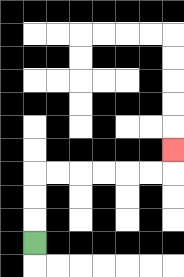{'start': '[1, 10]', 'end': '[7, 6]', 'path_directions': 'U,U,U,R,R,R,R,R,R,U', 'path_coordinates': '[[1, 10], [1, 9], [1, 8], [1, 7], [2, 7], [3, 7], [4, 7], [5, 7], [6, 7], [7, 7], [7, 6]]'}